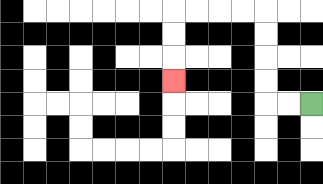{'start': '[13, 4]', 'end': '[7, 3]', 'path_directions': 'L,L,U,U,U,U,L,L,L,L,D,D,D', 'path_coordinates': '[[13, 4], [12, 4], [11, 4], [11, 3], [11, 2], [11, 1], [11, 0], [10, 0], [9, 0], [8, 0], [7, 0], [7, 1], [7, 2], [7, 3]]'}